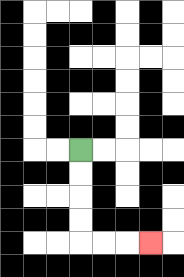{'start': '[3, 6]', 'end': '[6, 10]', 'path_directions': 'D,D,D,D,R,R,R', 'path_coordinates': '[[3, 6], [3, 7], [3, 8], [3, 9], [3, 10], [4, 10], [5, 10], [6, 10]]'}